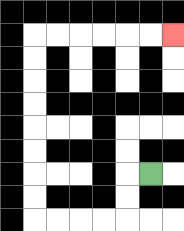{'start': '[6, 7]', 'end': '[7, 1]', 'path_directions': 'L,D,D,L,L,L,L,U,U,U,U,U,U,U,U,R,R,R,R,R,R', 'path_coordinates': '[[6, 7], [5, 7], [5, 8], [5, 9], [4, 9], [3, 9], [2, 9], [1, 9], [1, 8], [1, 7], [1, 6], [1, 5], [1, 4], [1, 3], [1, 2], [1, 1], [2, 1], [3, 1], [4, 1], [5, 1], [6, 1], [7, 1]]'}